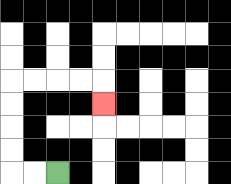{'start': '[2, 7]', 'end': '[4, 4]', 'path_directions': 'L,L,U,U,U,U,R,R,R,R,D', 'path_coordinates': '[[2, 7], [1, 7], [0, 7], [0, 6], [0, 5], [0, 4], [0, 3], [1, 3], [2, 3], [3, 3], [4, 3], [4, 4]]'}